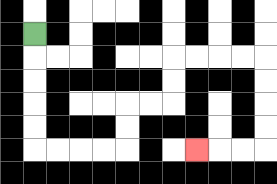{'start': '[1, 1]', 'end': '[8, 6]', 'path_directions': 'D,D,D,D,D,R,R,R,R,U,U,R,R,U,U,R,R,R,R,D,D,D,D,L,L,L', 'path_coordinates': '[[1, 1], [1, 2], [1, 3], [1, 4], [1, 5], [1, 6], [2, 6], [3, 6], [4, 6], [5, 6], [5, 5], [5, 4], [6, 4], [7, 4], [7, 3], [7, 2], [8, 2], [9, 2], [10, 2], [11, 2], [11, 3], [11, 4], [11, 5], [11, 6], [10, 6], [9, 6], [8, 6]]'}